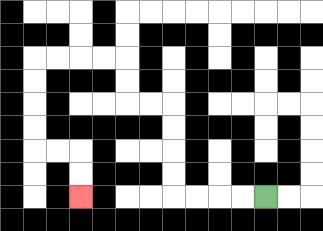{'start': '[11, 8]', 'end': '[3, 8]', 'path_directions': 'L,L,L,L,U,U,U,U,L,L,U,U,L,L,L,L,D,D,D,D,R,R,D,D', 'path_coordinates': '[[11, 8], [10, 8], [9, 8], [8, 8], [7, 8], [7, 7], [7, 6], [7, 5], [7, 4], [6, 4], [5, 4], [5, 3], [5, 2], [4, 2], [3, 2], [2, 2], [1, 2], [1, 3], [1, 4], [1, 5], [1, 6], [2, 6], [3, 6], [3, 7], [3, 8]]'}